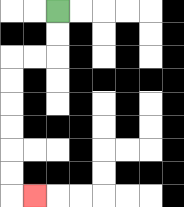{'start': '[2, 0]', 'end': '[1, 8]', 'path_directions': 'D,D,L,L,D,D,D,D,D,D,R', 'path_coordinates': '[[2, 0], [2, 1], [2, 2], [1, 2], [0, 2], [0, 3], [0, 4], [0, 5], [0, 6], [0, 7], [0, 8], [1, 8]]'}